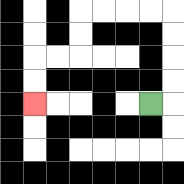{'start': '[6, 4]', 'end': '[1, 4]', 'path_directions': 'R,U,U,U,U,L,L,L,L,D,D,L,L,D,D', 'path_coordinates': '[[6, 4], [7, 4], [7, 3], [7, 2], [7, 1], [7, 0], [6, 0], [5, 0], [4, 0], [3, 0], [3, 1], [3, 2], [2, 2], [1, 2], [1, 3], [1, 4]]'}